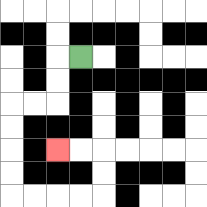{'start': '[3, 2]', 'end': '[2, 6]', 'path_directions': 'L,D,D,L,L,D,D,D,D,R,R,R,R,U,U,L,L', 'path_coordinates': '[[3, 2], [2, 2], [2, 3], [2, 4], [1, 4], [0, 4], [0, 5], [0, 6], [0, 7], [0, 8], [1, 8], [2, 8], [3, 8], [4, 8], [4, 7], [4, 6], [3, 6], [2, 6]]'}